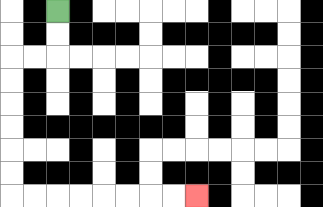{'start': '[2, 0]', 'end': '[8, 8]', 'path_directions': 'D,D,L,L,D,D,D,D,D,D,R,R,R,R,R,R,R,R', 'path_coordinates': '[[2, 0], [2, 1], [2, 2], [1, 2], [0, 2], [0, 3], [0, 4], [0, 5], [0, 6], [0, 7], [0, 8], [1, 8], [2, 8], [3, 8], [4, 8], [5, 8], [6, 8], [7, 8], [8, 8]]'}